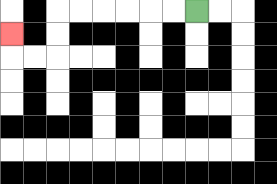{'start': '[8, 0]', 'end': '[0, 1]', 'path_directions': 'L,L,L,L,L,L,D,D,L,L,U', 'path_coordinates': '[[8, 0], [7, 0], [6, 0], [5, 0], [4, 0], [3, 0], [2, 0], [2, 1], [2, 2], [1, 2], [0, 2], [0, 1]]'}